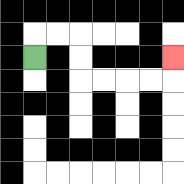{'start': '[1, 2]', 'end': '[7, 2]', 'path_directions': 'U,R,R,D,D,R,R,R,R,U', 'path_coordinates': '[[1, 2], [1, 1], [2, 1], [3, 1], [3, 2], [3, 3], [4, 3], [5, 3], [6, 3], [7, 3], [7, 2]]'}